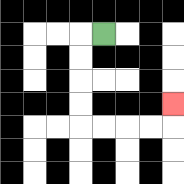{'start': '[4, 1]', 'end': '[7, 4]', 'path_directions': 'L,D,D,D,D,R,R,R,R,U', 'path_coordinates': '[[4, 1], [3, 1], [3, 2], [3, 3], [3, 4], [3, 5], [4, 5], [5, 5], [6, 5], [7, 5], [7, 4]]'}